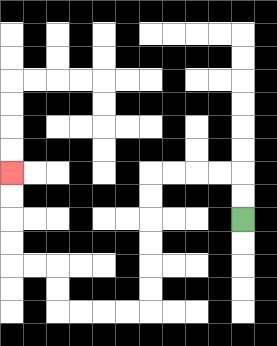{'start': '[10, 9]', 'end': '[0, 7]', 'path_directions': 'U,U,L,L,L,L,D,D,D,D,D,D,L,L,L,L,U,U,L,L,U,U,U,U', 'path_coordinates': '[[10, 9], [10, 8], [10, 7], [9, 7], [8, 7], [7, 7], [6, 7], [6, 8], [6, 9], [6, 10], [6, 11], [6, 12], [6, 13], [5, 13], [4, 13], [3, 13], [2, 13], [2, 12], [2, 11], [1, 11], [0, 11], [0, 10], [0, 9], [0, 8], [0, 7]]'}